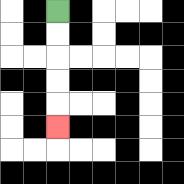{'start': '[2, 0]', 'end': '[2, 5]', 'path_directions': 'D,D,D,D,D', 'path_coordinates': '[[2, 0], [2, 1], [2, 2], [2, 3], [2, 4], [2, 5]]'}